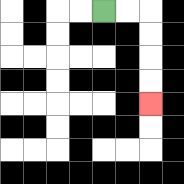{'start': '[4, 0]', 'end': '[6, 4]', 'path_directions': 'R,R,D,D,D,D', 'path_coordinates': '[[4, 0], [5, 0], [6, 0], [6, 1], [6, 2], [6, 3], [6, 4]]'}